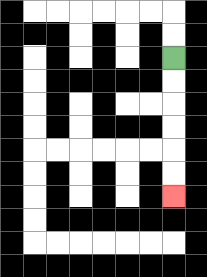{'start': '[7, 2]', 'end': '[7, 8]', 'path_directions': 'D,D,D,D,D,D', 'path_coordinates': '[[7, 2], [7, 3], [7, 4], [7, 5], [7, 6], [7, 7], [7, 8]]'}